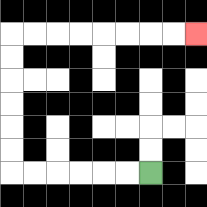{'start': '[6, 7]', 'end': '[8, 1]', 'path_directions': 'L,L,L,L,L,L,U,U,U,U,U,U,R,R,R,R,R,R,R,R', 'path_coordinates': '[[6, 7], [5, 7], [4, 7], [3, 7], [2, 7], [1, 7], [0, 7], [0, 6], [0, 5], [0, 4], [0, 3], [0, 2], [0, 1], [1, 1], [2, 1], [3, 1], [4, 1], [5, 1], [6, 1], [7, 1], [8, 1]]'}